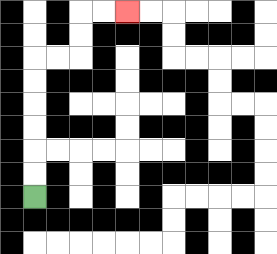{'start': '[1, 8]', 'end': '[5, 0]', 'path_directions': 'U,U,U,U,U,U,R,R,U,U,R,R', 'path_coordinates': '[[1, 8], [1, 7], [1, 6], [1, 5], [1, 4], [1, 3], [1, 2], [2, 2], [3, 2], [3, 1], [3, 0], [4, 0], [5, 0]]'}